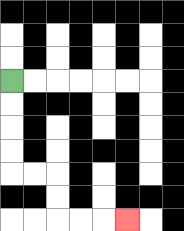{'start': '[0, 3]', 'end': '[5, 9]', 'path_directions': 'D,D,D,D,R,R,D,D,R,R,R', 'path_coordinates': '[[0, 3], [0, 4], [0, 5], [0, 6], [0, 7], [1, 7], [2, 7], [2, 8], [2, 9], [3, 9], [4, 9], [5, 9]]'}